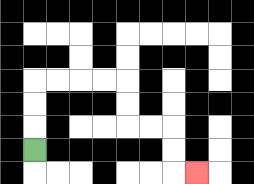{'start': '[1, 6]', 'end': '[8, 7]', 'path_directions': 'U,U,U,R,R,R,R,D,D,R,R,D,D,R', 'path_coordinates': '[[1, 6], [1, 5], [1, 4], [1, 3], [2, 3], [3, 3], [4, 3], [5, 3], [5, 4], [5, 5], [6, 5], [7, 5], [7, 6], [7, 7], [8, 7]]'}